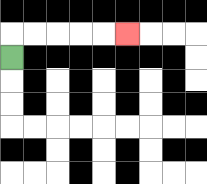{'start': '[0, 2]', 'end': '[5, 1]', 'path_directions': 'U,R,R,R,R,R', 'path_coordinates': '[[0, 2], [0, 1], [1, 1], [2, 1], [3, 1], [4, 1], [5, 1]]'}